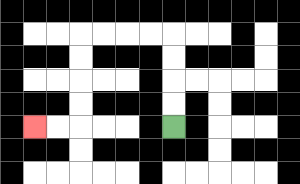{'start': '[7, 5]', 'end': '[1, 5]', 'path_directions': 'U,U,U,U,L,L,L,L,D,D,D,D,L,L', 'path_coordinates': '[[7, 5], [7, 4], [7, 3], [7, 2], [7, 1], [6, 1], [5, 1], [4, 1], [3, 1], [3, 2], [3, 3], [3, 4], [3, 5], [2, 5], [1, 5]]'}